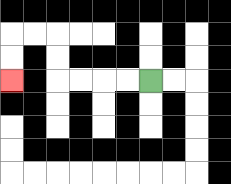{'start': '[6, 3]', 'end': '[0, 3]', 'path_directions': 'L,L,L,L,U,U,L,L,D,D', 'path_coordinates': '[[6, 3], [5, 3], [4, 3], [3, 3], [2, 3], [2, 2], [2, 1], [1, 1], [0, 1], [0, 2], [0, 3]]'}